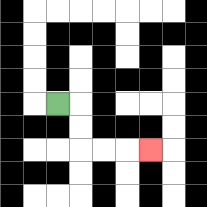{'start': '[2, 4]', 'end': '[6, 6]', 'path_directions': 'R,D,D,R,R,R', 'path_coordinates': '[[2, 4], [3, 4], [3, 5], [3, 6], [4, 6], [5, 6], [6, 6]]'}